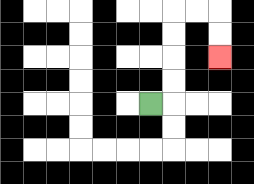{'start': '[6, 4]', 'end': '[9, 2]', 'path_directions': 'R,U,U,U,U,R,R,D,D', 'path_coordinates': '[[6, 4], [7, 4], [7, 3], [7, 2], [7, 1], [7, 0], [8, 0], [9, 0], [9, 1], [9, 2]]'}